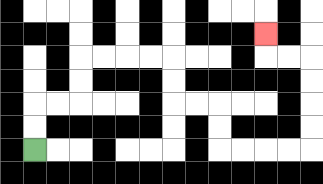{'start': '[1, 6]', 'end': '[11, 1]', 'path_directions': 'U,U,R,R,U,U,R,R,R,R,D,D,R,R,D,D,R,R,R,R,U,U,U,U,L,L,U', 'path_coordinates': '[[1, 6], [1, 5], [1, 4], [2, 4], [3, 4], [3, 3], [3, 2], [4, 2], [5, 2], [6, 2], [7, 2], [7, 3], [7, 4], [8, 4], [9, 4], [9, 5], [9, 6], [10, 6], [11, 6], [12, 6], [13, 6], [13, 5], [13, 4], [13, 3], [13, 2], [12, 2], [11, 2], [11, 1]]'}